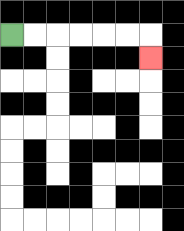{'start': '[0, 1]', 'end': '[6, 2]', 'path_directions': 'R,R,R,R,R,R,D', 'path_coordinates': '[[0, 1], [1, 1], [2, 1], [3, 1], [4, 1], [5, 1], [6, 1], [6, 2]]'}